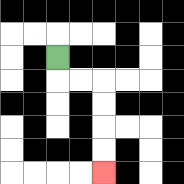{'start': '[2, 2]', 'end': '[4, 7]', 'path_directions': 'D,R,R,D,D,D,D', 'path_coordinates': '[[2, 2], [2, 3], [3, 3], [4, 3], [4, 4], [4, 5], [4, 6], [4, 7]]'}